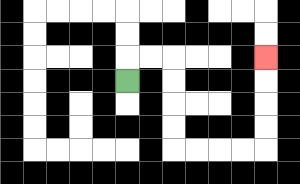{'start': '[5, 3]', 'end': '[11, 2]', 'path_directions': 'U,R,R,D,D,D,D,R,R,R,R,U,U,U,U', 'path_coordinates': '[[5, 3], [5, 2], [6, 2], [7, 2], [7, 3], [7, 4], [7, 5], [7, 6], [8, 6], [9, 6], [10, 6], [11, 6], [11, 5], [11, 4], [11, 3], [11, 2]]'}